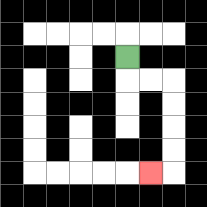{'start': '[5, 2]', 'end': '[6, 7]', 'path_directions': 'D,R,R,D,D,D,D,L', 'path_coordinates': '[[5, 2], [5, 3], [6, 3], [7, 3], [7, 4], [7, 5], [7, 6], [7, 7], [6, 7]]'}